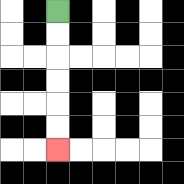{'start': '[2, 0]', 'end': '[2, 6]', 'path_directions': 'D,D,D,D,D,D', 'path_coordinates': '[[2, 0], [2, 1], [2, 2], [2, 3], [2, 4], [2, 5], [2, 6]]'}